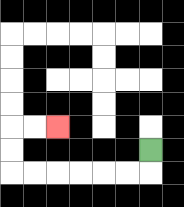{'start': '[6, 6]', 'end': '[2, 5]', 'path_directions': 'D,L,L,L,L,L,L,U,U,R,R', 'path_coordinates': '[[6, 6], [6, 7], [5, 7], [4, 7], [3, 7], [2, 7], [1, 7], [0, 7], [0, 6], [0, 5], [1, 5], [2, 5]]'}